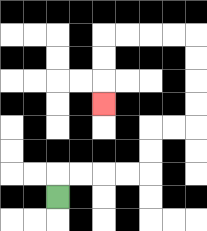{'start': '[2, 8]', 'end': '[4, 4]', 'path_directions': 'U,R,R,R,R,U,U,R,R,U,U,U,U,L,L,L,L,D,D,D', 'path_coordinates': '[[2, 8], [2, 7], [3, 7], [4, 7], [5, 7], [6, 7], [6, 6], [6, 5], [7, 5], [8, 5], [8, 4], [8, 3], [8, 2], [8, 1], [7, 1], [6, 1], [5, 1], [4, 1], [4, 2], [4, 3], [4, 4]]'}